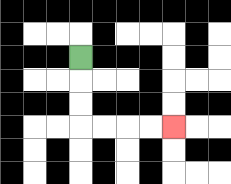{'start': '[3, 2]', 'end': '[7, 5]', 'path_directions': 'D,D,D,R,R,R,R', 'path_coordinates': '[[3, 2], [3, 3], [3, 4], [3, 5], [4, 5], [5, 5], [6, 5], [7, 5]]'}